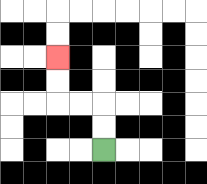{'start': '[4, 6]', 'end': '[2, 2]', 'path_directions': 'U,U,L,L,U,U', 'path_coordinates': '[[4, 6], [4, 5], [4, 4], [3, 4], [2, 4], [2, 3], [2, 2]]'}